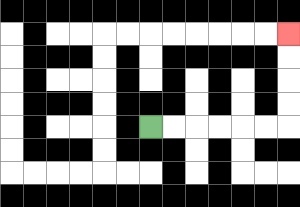{'start': '[6, 5]', 'end': '[12, 1]', 'path_directions': 'R,R,R,R,R,R,U,U,U,U', 'path_coordinates': '[[6, 5], [7, 5], [8, 5], [9, 5], [10, 5], [11, 5], [12, 5], [12, 4], [12, 3], [12, 2], [12, 1]]'}